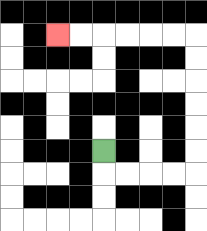{'start': '[4, 6]', 'end': '[2, 1]', 'path_directions': 'D,R,R,R,R,U,U,U,U,U,U,L,L,L,L,L,L', 'path_coordinates': '[[4, 6], [4, 7], [5, 7], [6, 7], [7, 7], [8, 7], [8, 6], [8, 5], [8, 4], [8, 3], [8, 2], [8, 1], [7, 1], [6, 1], [5, 1], [4, 1], [3, 1], [2, 1]]'}